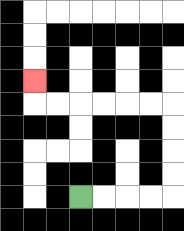{'start': '[3, 8]', 'end': '[1, 3]', 'path_directions': 'R,R,R,R,U,U,U,U,L,L,L,L,L,L,U', 'path_coordinates': '[[3, 8], [4, 8], [5, 8], [6, 8], [7, 8], [7, 7], [7, 6], [7, 5], [7, 4], [6, 4], [5, 4], [4, 4], [3, 4], [2, 4], [1, 4], [1, 3]]'}